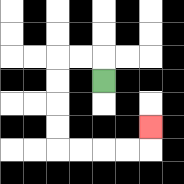{'start': '[4, 3]', 'end': '[6, 5]', 'path_directions': 'U,L,L,D,D,D,D,R,R,R,R,U', 'path_coordinates': '[[4, 3], [4, 2], [3, 2], [2, 2], [2, 3], [2, 4], [2, 5], [2, 6], [3, 6], [4, 6], [5, 6], [6, 6], [6, 5]]'}